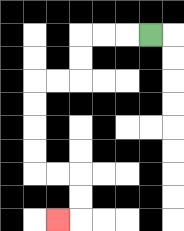{'start': '[6, 1]', 'end': '[2, 9]', 'path_directions': 'L,L,L,D,D,L,L,D,D,D,D,R,R,D,D,L', 'path_coordinates': '[[6, 1], [5, 1], [4, 1], [3, 1], [3, 2], [3, 3], [2, 3], [1, 3], [1, 4], [1, 5], [1, 6], [1, 7], [2, 7], [3, 7], [3, 8], [3, 9], [2, 9]]'}